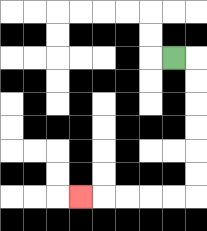{'start': '[7, 2]', 'end': '[3, 8]', 'path_directions': 'R,D,D,D,D,D,D,L,L,L,L,L', 'path_coordinates': '[[7, 2], [8, 2], [8, 3], [8, 4], [8, 5], [8, 6], [8, 7], [8, 8], [7, 8], [6, 8], [5, 8], [4, 8], [3, 8]]'}